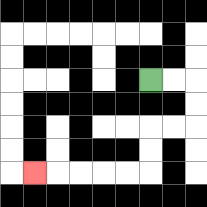{'start': '[6, 3]', 'end': '[1, 7]', 'path_directions': 'R,R,D,D,L,L,D,D,L,L,L,L,L', 'path_coordinates': '[[6, 3], [7, 3], [8, 3], [8, 4], [8, 5], [7, 5], [6, 5], [6, 6], [6, 7], [5, 7], [4, 7], [3, 7], [2, 7], [1, 7]]'}